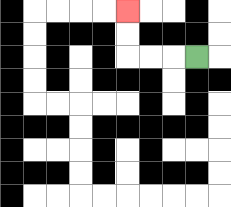{'start': '[8, 2]', 'end': '[5, 0]', 'path_directions': 'L,L,L,U,U', 'path_coordinates': '[[8, 2], [7, 2], [6, 2], [5, 2], [5, 1], [5, 0]]'}